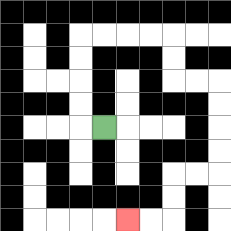{'start': '[4, 5]', 'end': '[5, 9]', 'path_directions': 'L,U,U,U,U,R,R,R,R,D,D,R,R,D,D,D,D,L,L,D,D,L,L', 'path_coordinates': '[[4, 5], [3, 5], [3, 4], [3, 3], [3, 2], [3, 1], [4, 1], [5, 1], [6, 1], [7, 1], [7, 2], [7, 3], [8, 3], [9, 3], [9, 4], [9, 5], [9, 6], [9, 7], [8, 7], [7, 7], [7, 8], [7, 9], [6, 9], [5, 9]]'}